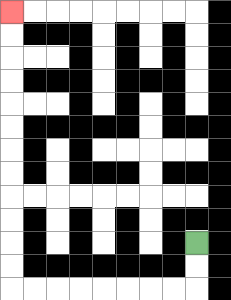{'start': '[8, 10]', 'end': '[0, 0]', 'path_directions': 'D,D,L,L,L,L,L,L,L,L,U,U,U,U,U,U,U,U,U,U,U,U', 'path_coordinates': '[[8, 10], [8, 11], [8, 12], [7, 12], [6, 12], [5, 12], [4, 12], [3, 12], [2, 12], [1, 12], [0, 12], [0, 11], [0, 10], [0, 9], [0, 8], [0, 7], [0, 6], [0, 5], [0, 4], [0, 3], [0, 2], [0, 1], [0, 0]]'}